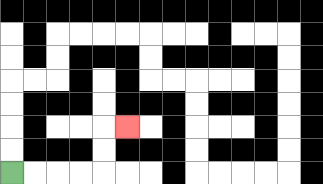{'start': '[0, 7]', 'end': '[5, 5]', 'path_directions': 'R,R,R,R,U,U,R', 'path_coordinates': '[[0, 7], [1, 7], [2, 7], [3, 7], [4, 7], [4, 6], [4, 5], [5, 5]]'}